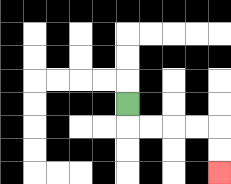{'start': '[5, 4]', 'end': '[9, 7]', 'path_directions': 'D,R,R,R,R,D,D', 'path_coordinates': '[[5, 4], [5, 5], [6, 5], [7, 5], [8, 5], [9, 5], [9, 6], [9, 7]]'}